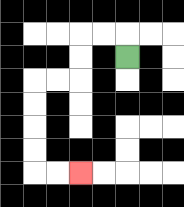{'start': '[5, 2]', 'end': '[3, 7]', 'path_directions': 'U,L,L,D,D,L,L,D,D,D,D,R,R', 'path_coordinates': '[[5, 2], [5, 1], [4, 1], [3, 1], [3, 2], [3, 3], [2, 3], [1, 3], [1, 4], [1, 5], [1, 6], [1, 7], [2, 7], [3, 7]]'}